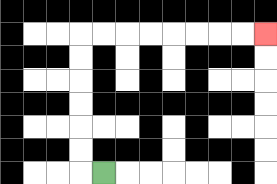{'start': '[4, 7]', 'end': '[11, 1]', 'path_directions': 'L,U,U,U,U,U,U,R,R,R,R,R,R,R,R', 'path_coordinates': '[[4, 7], [3, 7], [3, 6], [3, 5], [3, 4], [3, 3], [3, 2], [3, 1], [4, 1], [5, 1], [6, 1], [7, 1], [8, 1], [9, 1], [10, 1], [11, 1]]'}